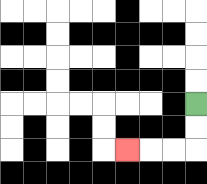{'start': '[8, 4]', 'end': '[5, 6]', 'path_directions': 'D,D,L,L,L', 'path_coordinates': '[[8, 4], [8, 5], [8, 6], [7, 6], [6, 6], [5, 6]]'}